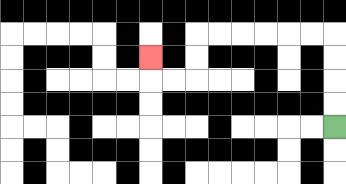{'start': '[14, 5]', 'end': '[6, 2]', 'path_directions': 'U,U,U,U,L,L,L,L,L,L,D,D,L,L,U', 'path_coordinates': '[[14, 5], [14, 4], [14, 3], [14, 2], [14, 1], [13, 1], [12, 1], [11, 1], [10, 1], [9, 1], [8, 1], [8, 2], [8, 3], [7, 3], [6, 3], [6, 2]]'}